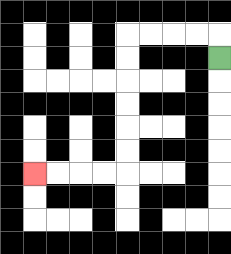{'start': '[9, 2]', 'end': '[1, 7]', 'path_directions': 'U,L,L,L,L,D,D,D,D,D,D,L,L,L,L', 'path_coordinates': '[[9, 2], [9, 1], [8, 1], [7, 1], [6, 1], [5, 1], [5, 2], [5, 3], [5, 4], [5, 5], [5, 6], [5, 7], [4, 7], [3, 7], [2, 7], [1, 7]]'}